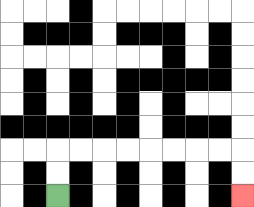{'start': '[2, 8]', 'end': '[10, 8]', 'path_directions': 'U,U,R,R,R,R,R,R,R,R,D,D', 'path_coordinates': '[[2, 8], [2, 7], [2, 6], [3, 6], [4, 6], [5, 6], [6, 6], [7, 6], [8, 6], [9, 6], [10, 6], [10, 7], [10, 8]]'}